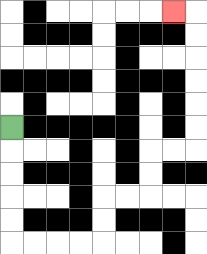{'start': '[0, 5]', 'end': '[7, 0]', 'path_directions': 'D,D,D,D,D,R,R,R,R,U,U,R,R,U,U,R,R,U,U,U,U,U,U,L', 'path_coordinates': '[[0, 5], [0, 6], [0, 7], [0, 8], [0, 9], [0, 10], [1, 10], [2, 10], [3, 10], [4, 10], [4, 9], [4, 8], [5, 8], [6, 8], [6, 7], [6, 6], [7, 6], [8, 6], [8, 5], [8, 4], [8, 3], [8, 2], [8, 1], [8, 0], [7, 0]]'}